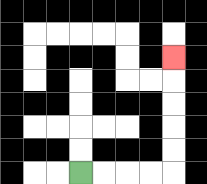{'start': '[3, 7]', 'end': '[7, 2]', 'path_directions': 'R,R,R,R,U,U,U,U,U', 'path_coordinates': '[[3, 7], [4, 7], [5, 7], [6, 7], [7, 7], [7, 6], [7, 5], [7, 4], [7, 3], [7, 2]]'}